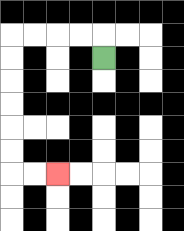{'start': '[4, 2]', 'end': '[2, 7]', 'path_directions': 'U,L,L,L,L,D,D,D,D,D,D,R,R', 'path_coordinates': '[[4, 2], [4, 1], [3, 1], [2, 1], [1, 1], [0, 1], [0, 2], [0, 3], [0, 4], [0, 5], [0, 6], [0, 7], [1, 7], [2, 7]]'}